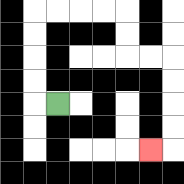{'start': '[2, 4]', 'end': '[6, 6]', 'path_directions': 'L,U,U,U,U,R,R,R,R,D,D,R,R,D,D,D,D,L', 'path_coordinates': '[[2, 4], [1, 4], [1, 3], [1, 2], [1, 1], [1, 0], [2, 0], [3, 0], [4, 0], [5, 0], [5, 1], [5, 2], [6, 2], [7, 2], [7, 3], [7, 4], [7, 5], [7, 6], [6, 6]]'}